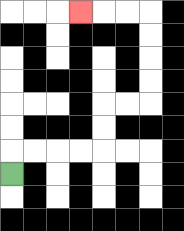{'start': '[0, 7]', 'end': '[3, 0]', 'path_directions': 'U,R,R,R,R,U,U,R,R,U,U,U,U,L,L,L', 'path_coordinates': '[[0, 7], [0, 6], [1, 6], [2, 6], [3, 6], [4, 6], [4, 5], [4, 4], [5, 4], [6, 4], [6, 3], [6, 2], [6, 1], [6, 0], [5, 0], [4, 0], [3, 0]]'}